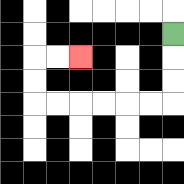{'start': '[7, 1]', 'end': '[3, 2]', 'path_directions': 'D,D,D,L,L,L,L,L,L,U,U,R,R', 'path_coordinates': '[[7, 1], [7, 2], [7, 3], [7, 4], [6, 4], [5, 4], [4, 4], [3, 4], [2, 4], [1, 4], [1, 3], [1, 2], [2, 2], [3, 2]]'}